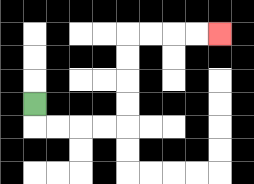{'start': '[1, 4]', 'end': '[9, 1]', 'path_directions': 'D,R,R,R,R,U,U,U,U,R,R,R,R', 'path_coordinates': '[[1, 4], [1, 5], [2, 5], [3, 5], [4, 5], [5, 5], [5, 4], [5, 3], [5, 2], [5, 1], [6, 1], [7, 1], [8, 1], [9, 1]]'}